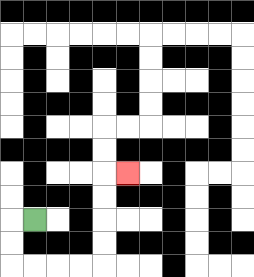{'start': '[1, 9]', 'end': '[5, 7]', 'path_directions': 'L,D,D,R,R,R,R,U,U,U,U,R', 'path_coordinates': '[[1, 9], [0, 9], [0, 10], [0, 11], [1, 11], [2, 11], [3, 11], [4, 11], [4, 10], [4, 9], [4, 8], [4, 7], [5, 7]]'}